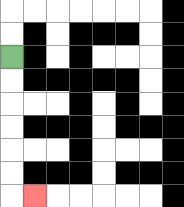{'start': '[0, 2]', 'end': '[1, 8]', 'path_directions': 'D,D,D,D,D,D,R', 'path_coordinates': '[[0, 2], [0, 3], [0, 4], [0, 5], [0, 6], [0, 7], [0, 8], [1, 8]]'}